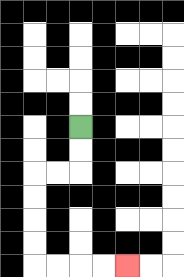{'start': '[3, 5]', 'end': '[5, 11]', 'path_directions': 'D,D,L,L,D,D,D,D,R,R,R,R', 'path_coordinates': '[[3, 5], [3, 6], [3, 7], [2, 7], [1, 7], [1, 8], [1, 9], [1, 10], [1, 11], [2, 11], [3, 11], [4, 11], [5, 11]]'}